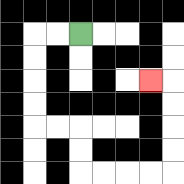{'start': '[3, 1]', 'end': '[6, 3]', 'path_directions': 'L,L,D,D,D,D,R,R,D,D,R,R,R,R,U,U,U,U,L', 'path_coordinates': '[[3, 1], [2, 1], [1, 1], [1, 2], [1, 3], [1, 4], [1, 5], [2, 5], [3, 5], [3, 6], [3, 7], [4, 7], [5, 7], [6, 7], [7, 7], [7, 6], [7, 5], [7, 4], [7, 3], [6, 3]]'}